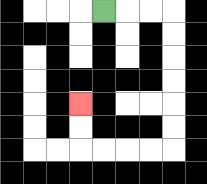{'start': '[4, 0]', 'end': '[3, 4]', 'path_directions': 'R,R,R,D,D,D,D,D,D,L,L,L,L,U,U', 'path_coordinates': '[[4, 0], [5, 0], [6, 0], [7, 0], [7, 1], [7, 2], [7, 3], [7, 4], [7, 5], [7, 6], [6, 6], [5, 6], [4, 6], [3, 6], [3, 5], [3, 4]]'}